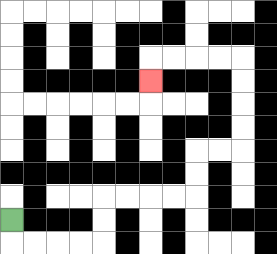{'start': '[0, 9]', 'end': '[6, 3]', 'path_directions': 'D,R,R,R,R,U,U,R,R,R,R,U,U,R,R,U,U,U,U,L,L,L,L,D', 'path_coordinates': '[[0, 9], [0, 10], [1, 10], [2, 10], [3, 10], [4, 10], [4, 9], [4, 8], [5, 8], [6, 8], [7, 8], [8, 8], [8, 7], [8, 6], [9, 6], [10, 6], [10, 5], [10, 4], [10, 3], [10, 2], [9, 2], [8, 2], [7, 2], [6, 2], [6, 3]]'}